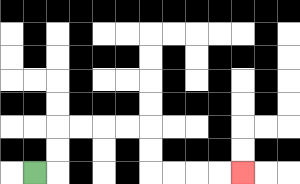{'start': '[1, 7]', 'end': '[10, 7]', 'path_directions': 'R,U,U,R,R,R,R,D,D,R,R,R,R', 'path_coordinates': '[[1, 7], [2, 7], [2, 6], [2, 5], [3, 5], [4, 5], [5, 5], [6, 5], [6, 6], [6, 7], [7, 7], [8, 7], [9, 7], [10, 7]]'}